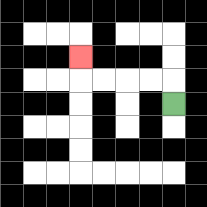{'start': '[7, 4]', 'end': '[3, 2]', 'path_directions': 'U,L,L,L,L,U', 'path_coordinates': '[[7, 4], [7, 3], [6, 3], [5, 3], [4, 3], [3, 3], [3, 2]]'}